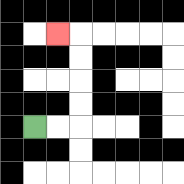{'start': '[1, 5]', 'end': '[2, 1]', 'path_directions': 'R,R,U,U,U,U,L', 'path_coordinates': '[[1, 5], [2, 5], [3, 5], [3, 4], [3, 3], [3, 2], [3, 1], [2, 1]]'}